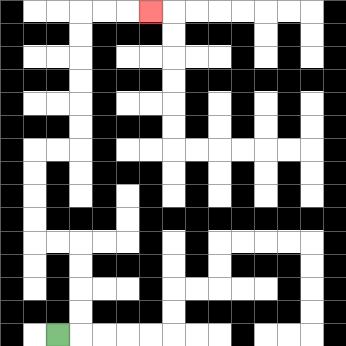{'start': '[2, 14]', 'end': '[6, 0]', 'path_directions': 'R,U,U,U,U,L,L,U,U,U,U,R,R,U,U,U,U,U,U,R,R,R', 'path_coordinates': '[[2, 14], [3, 14], [3, 13], [3, 12], [3, 11], [3, 10], [2, 10], [1, 10], [1, 9], [1, 8], [1, 7], [1, 6], [2, 6], [3, 6], [3, 5], [3, 4], [3, 3], [3, 2], [3, 1], [3, 0], [4, 0], [5, 0], [6, 0]]'}